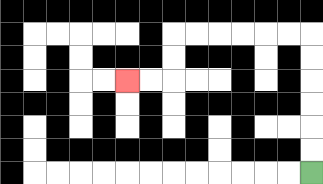{'start': '[13, 7]', 'end': '[5, 3]', 'path_directions': 'U,U,U,U,U,U,L,L,L,L,L,L,D,D,L,L', 'path_coordinates': '[[13, 7], [13, 6], [13, 5], [13, 4], [13, 3], [13, 2], [13, 1], [12, 1], [11, 1], [10, 1], [9, 1], [8, 1], [7, 1], [7, 2], [7, 3], [6, 3], [5, 3]]'}